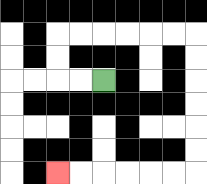{'start': '[4, 3]', 'end': '[2, 7]', 'path_directions': 'L,L,U,U,R,R,R,R,R,R,D,D,D,D,D,D,L,L,L,L,L,L', 'path_coordinates': '[[4, 3], [3, 3], [2, 3], [2, 2], [2, 1], [3, 1], [4, 1], [5, 1], [6, 1], [7, 1], [8, 1], [8, 2], [8, 3], [8, 4], [8, 5], [8, 6], [8, 7], [7, 7], [6, 7], [5, 7], [4, 7], [3, 7], [2, 7]]'}